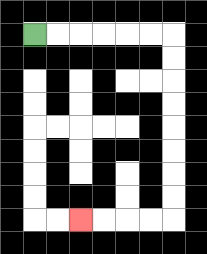{'start': '[1, 1]', 'end': '[3, 9]', 'path_directions': 'R,R,R,R,R,R,D,D,D,D,D,D,D,D,L,L,L,L', 'path_coordinates': '[[1, 1], [2, 1], [3, 1], [4, 1], [5, 1], [6, 1], [7, 1], [7, 2], [7, 3], [7, 4], [7, 5], [7, 6], [7, 7], [7, 8], [7, 9], [6, 9], [5, 9], [4, 9], [3, 9]]'}